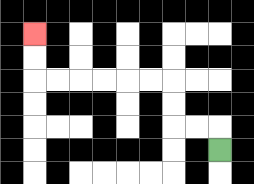{'start': '[9, 6]', 'end': '[1, 1]', 'path_directions': 'U,L,L,U,U,L,L,L,L,L,L,U,U', 'path_coordinates': '[[9, 6], [9, 5], [8, 5], [7, 5], [7, 4], [7, 3], [6, 3], [5, 3], [4, 3], [3, 3], [2, 3], [1, 3], [1, 2], [1, 1]]'}